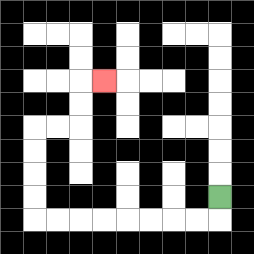{'start': '[9, 8]', 'end': '[4, 3]', 'path_directions': 'D,L,L,L,L,L,L,L,L,U,U,U,U,R,R,U,U,R', 'path_coordinates': '[[9, 8], [9, 9], [8, 9], [7, 9], [6, 9], [5, 9], [4, 9], [3, 9], [2, 9], [1, 9], [1, 8], [1, 7], [1, 6], [1, 5], [2, 5], [3, 5], [3, 4], [3, 3], [4, 3]]'}